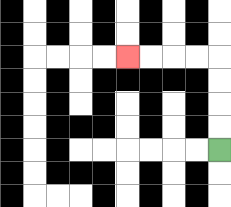{'start': '[9, 6]', 'end': '[5, 2]', 'path_directions': 'U,U,U,U,L,L,L,L', 'path_coordinates': '[[9, 6], [9, 5], [9, 4], [9, 3], [9, 2], [8, 2], [7, 2], [6, 2], [5, 2]]'}